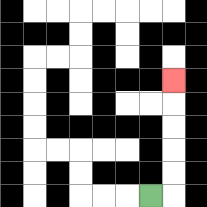{'start': '[6, 8]', 'end': '[7, 3]', 'path_directions': 'R,U,U,U,U,U', 'path_coordinates': '[[6, 8], [7, 8], [7, 7], [7, 6], [7, 5], [7, 4], [7, 3]]'}